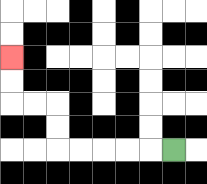{'start': '[7, 6]', 'end': '[0, 2]', 'path_directions': 'L,L,L,L,L,U,U,L,L,U,U', 'path_coordinates': '[[7, 6], [6, 6], [5, 6], [4, 6], [3, 6], [2, 6], [2, 5], [2, 4], [1, 4], [0, 4], [0, 3], [0, 2]]'}